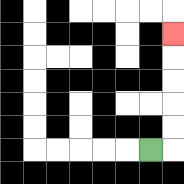{'start': '[6, 6]', 'end': '[7, 1]', 'path_directions': 'R,U,U,U,U,U', 'path_coordinates': '[[6, 6], [7, 6], [7, 5], [7, 4], [7, 3], [7, 2], [7, 1]]'}